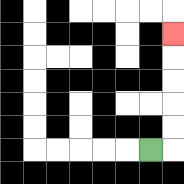{'start': '[6, 6]', 'end': '[7, 1]', 'path_directions': 'R,U,U,U,U,U', 'path_coordinates': '[[6, 6], [7, 6], [7, 5], [7, 4], [7, 3], [7, 2], [7, 1]]'}